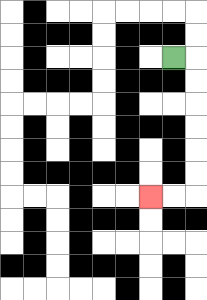{'start': '[7, 2]', 'end': '[6, 8]', 'path_directions': 'R,D,D,D,D,D,D,L,L', 'path_coordinates': '[[7, 2], [8, 2], [8, 3], [8, 4], [8, 5], [8, 6], [8, 7], [8, 8], [7, 8], [6, 8]]'}